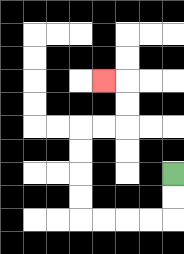{'start': '[7, 7]', 'end': '[4, 3]', 'path_directions': 'D,D,L,L,L,L,U,U,U,U,R,R,U,U,L', 'path_coordinates': '[[7, 7], [7, 8], [7, 9], [6, 9], [5, 9], [4, 9], [3, 9], [3, 8], [3, 7], [3, 6], [3, 5], [4, 5], [5, 5], [5, 4], [5, 3], [4, 3]]'}